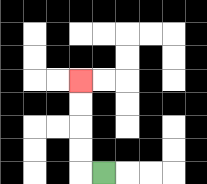{'start': '[4, 7]', 'end': '[3, 3]', 'path_directions': 'L,U,U,U,U', 'path_coordinates': '[[4, 7], [3, 7], [3, 6], [3, 5], [3, 4], [3, 3]]'}